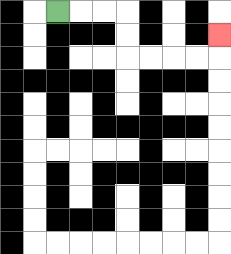{'start': '[2, 0]', 'end': '[9, 1]', 'path_directions': 'R,R,R,D,D,R,R,R,R,U', 'path_coordinates': '[[2, 0], [3, 0], [4, 0], [5, 0], [5, 1], [5, 2], [6, 2], [7, 2], [8, 2], [9, 2], [9, 1]]'}